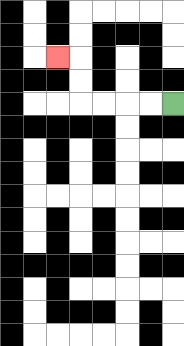{'start': '[7, 4]', 'end': '[2, 2]', 'path_directions': 'L,L,L,L,U,U,L', 'path_coordinates': '[[7, 4], [6, 4], [5, 4], [4, 4], [3, 4], [3, 3], [3, 2], [2, 2]]'}